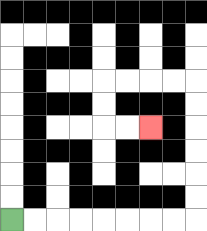{'start': '[0, 9]', 'end': '[6, 5]', 'path_directions': 'R,R,R,R,R,R,R,R,U,U,U,U,U,U,L,L,L,L,D,D,R,R', 'path_coordinates': '[[0, 9], [1, 9], [2, 9], [3, 9], [4, 9], [5, 9], [6, 9], [7, 9], [8, 9], [8, 8], [8, 7], [8, 6], [8, 5], [8, 4], [8, 3], [7, 3], [6, 3], [5, 3], [4, 3], [4, 4], [4, 5], [5, 5], [6, 5]]'}